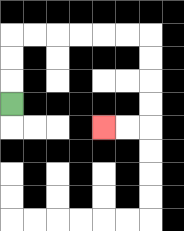{'start': '[0, 4]', 'end': '[4, 5]', 'path_directions': 'U,U,U,R,R,R,R,R,R,D,D,D,D,L,L', 'path_coordinates': '[[0, 4], [0, 3], [0, 2], [0, 1], [1, 1], [2, 1], [3, 1], [4, 1], [5, 1], [6, 1], [6, 2], [6, 3], [6, 4], [6, 5], [5, 5], [4, 5]]'}